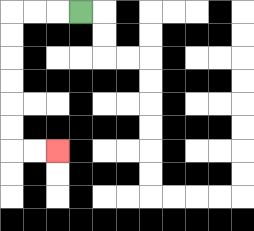{'start': '[3, 0]', 'end': '[2, 6]', 'path_directions': 'L,L,L,D,D,D,D,D,D,R,R', 'path_coordinates': '[[3, 0], [2, 0], [1, 0], [0, 0], [0, 1], [0, 2], [0, 3], [0, 4], [0, 5], [0, 6], [1, 6], [2, 6]]'}